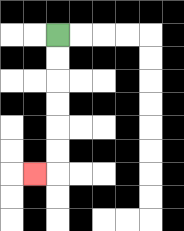{'start': '[2, 1]', 'end': '[1, 7]', 'path_directions': 'D,D,D,D,D,D,L', 'path_coordinates': '[[2, 1], [2, 2], [2, 3], [2, 4], [2, 5], [2, 6], [2, 7], [1, 7]]'}